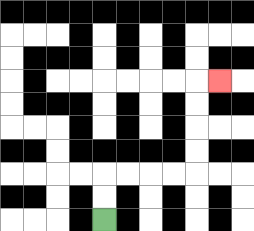{'start': '[4, 9]', 'end': '[9, 3]', 'path_directions': 'U,U,R,R,R,R,U,U,U,U,R', 'path_coordinates': '[[4, 9], [4, 8], [4, 7], [5, 7], [6, 7], [7, 7], [8, 7], [8, 6], [8, 5], [8, 4], [8, 3], [9, 3]]'}